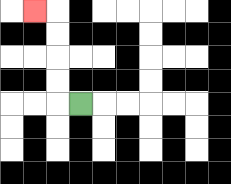{'start': '[3, 4]', 'end': '[1, 0]', 'path_directions': 'L,U,U,U,U,L', 'path_coordinates': '[[3, 4], [2, 4], [2, 3], [2, 2], [2, 1], [2, 0], [1, 0]]'}